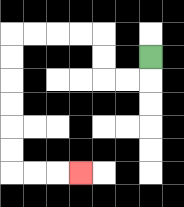{'start': '[6, 2]', 'end': '[3, 7]', 'path_directions': 'D,L,L,U,U,L,L,L,L,D,D,D,D,D,D,R,R,R', 'path_coordinates': '[[6, 2], [6, 3], [5, 3], [4, 3], [4, 2], [4, 1], [3, 1], [2, 1], [1, 1], [0, 1], [0, 2], [0, 3], [0, 4], [0, 5], [0, 6], [0, 7], [1, 7], [2, 7], [3, 7]]'}